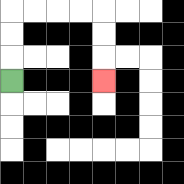{'start': '[0, 3]', 'end': '[4, 3]', 'path_directions': 'U,U,U,R,R,R,R,D,D,D', 'path_coordinates': '[[0, 3], [0, 2], [0, 1], [0, 0], [1, 0], [2, 0], [3, 0], [4, 0], [4, 1], [4, 2], [4, 3]]'}